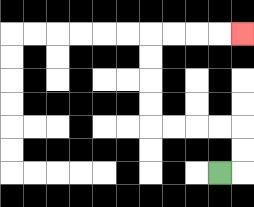{'start': '[9, 7]', 'end': '[10, 1]', 'path_directions': 'R,U,U,L,L,L,L,U,U,U,U,R,R,R,R', 'path_coordinates': '[[9, 7], [10, 7], [10, 6], [10, 5], [9, 5], [8, 5], [7, 5], [6, 5], [6, 4], [6, 3], [6, 2], [6, 1], [7, 1], [8, 1], [9, 1], [10, 1]]'}